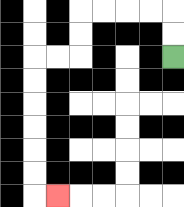{'start': '[7, 2]', 'end': '[2, 8]', 'path_directions': 'U,U,L,L,L,L,D,D,L,L,D,D,D,D,D,D,R', 'path_coordinates': '[[7, 2], [7, 1], [7, 0], [6, 0], [5, 0], [4, 0], [3, 0], [3, 1], [3, 2], [2, 2], [1, 2], [1, 3], [1, 4], [1, 5], [1, 6], [1, 7], [1, 8], [2, 8]]'}